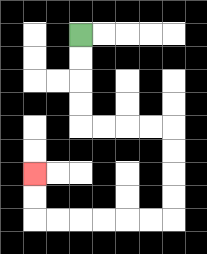{'start': '[3, 1]', 'end': '[1, 7]', 'path_directions': 'D,D,D,D,R,R,R,R,D,D,D,D,L,L,L,L,L,L,U,U', 'path_coordinates': '[[3, 1], [3, 2], [3, 3], [3, 4], [3, 5], [4, 5], [5, 5], [6, 5], [7, 5], [7, 6], [7, 7], [7, 8], [7, 9], [6, 9], [5, 9], [4, 9], [3, 9], [2, 9], [1, 9], [1, 8], [1, 7]]'}